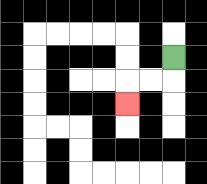{'start': '[7, 2]', 'end': '[5, 4]', 'path_directions': 'D,L,L,D', 'path_coordinates': '[[7, 2], [7, 3], [6, 3], [5, 3], [5, 4]]'}